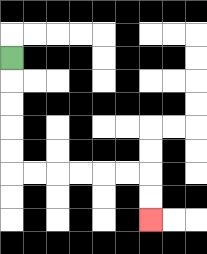{'start': '[0, 2]', 'end': '[6, 9]', 'path_directions': 'D,D,D,D,D,R,R,R,R,R,R,D,D', 'path_coordinates': '[[0, 2], [0, 3], [0, 4], [0, 5], [0, 6], [0, 7], [1, 7], [2, 7], [3, 7], [4, 7], [5, 7], [6, 7], [6, 8], [6, 9]]'}